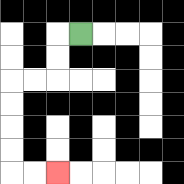{'start': '[3, 1]', 'end': '[2, 7]', 'path_directions': 'L,D,D,L,L,D,D,D,D,R,R', 'path_coordinates': '[[3, 1], [2, 1], [2, 2], [2, 3], [1, 3], [0, 3], [0, 4], [0, 5], [0, 6], [0, 7], [1, 7], [2, 7]]'}